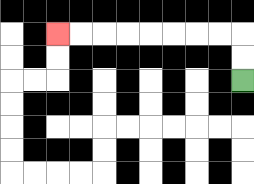{'start': '[10, 3]', 'end': '[2, 1]', 'path_directions': 'U,U,L,L,L,L,L,L,L,L', 'path_coordinates': '[[10, 3], [10, 2], [10, 1], [9, 1], [8, 1], [7, 1], [6, 1], [5, 1], [4, 1], [3, 1], [2, 1]]'}